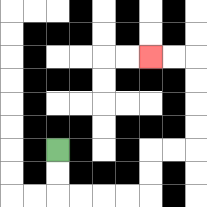{'start': '[2, 6]', 'end': '[6, 2]', 'path_directions': 'D,D,R,R,R,R,U,U,R,R,U,U,U,U,L,L', 'path_coordinates': '[[2, 6], [2, 7], [2, 8], [3, 8], [4, 8], [5, 8], [6, 8], [6, 7], [6, 6], [7, 6], [8, 6], [8, 5], [8, 4], [8, 3], [8, 2], [7, 2], [6, 2]]'}